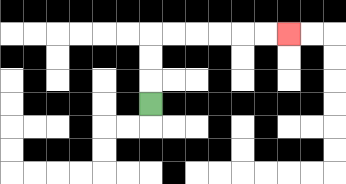{'start': '[6, 4]', 'end': '[12, 1]', 'path_directions': 'U,U,U,R,R,R,R,R,R', 'path_coordinates': '[[6, 4], [6, 3], [6, 2], [6, 1], [7, 1], [8, 1], [9, 1], [10, 1], [11, 1], [12, 1]]'}